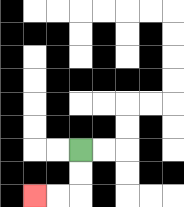{'start': '[3, 6]', 'end': '[1, 8]', 'path_directions': 'D,D,L,L', 'path_coordinates': '[[3, 6], [3, 7], [3, 8], [2, 8], [1, 8]]'}